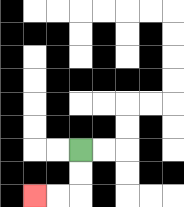{'start': '[3, 6]', 'end': '[1, 8]', 'path_directions': 'D,D,L,L', 'path_coordinates': '[[3, 6], [3, 7], [3, 8], [2, 8], [1, 8]]'}